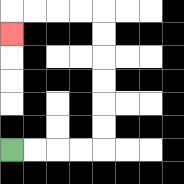{'start': '[0, 6]', 'end': '[0, 1]', 'path_directions': 'R,R,R,R,U,U,U,U,U,U,L,L,L,L,D', 'path_coordinates': '[[0, 6], [1, 6], [2, 6], [3, 6], [4, 6], [4, 5], [4, 4], [4, 3], [4, 2], [4, 1], [4, 0], [3, 0], [2, 0], [1, 0], [0, 0], [0, 1]]'}